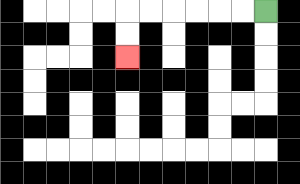{'start': '[11, 0]', 'end': '[5, 2]', 'path_directions': 'L,L,L,L,L,L,D,D', 'path_coordinates': '[[11, 0], [10, 0], [9, 0], [8, 0], [7, 0], [6, 0], [5, 0], [5, 1], [5, 2]]'}